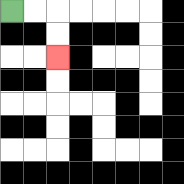{'start': '[0, 0]', 'end': '[2, 2]', 'path_directions': 'R,R,D,D', 'path_coordinates': '[[0, 0], [1, 0], [2, 0], [2, 1], [2, 2]]'}